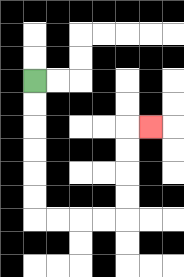{'start': '[1, 3]', 'end': '[6, 5]', 'path_directions': 'D,D,D,D,D,D,R,R,R,R,U,U,U,U,R', 'path_coordinates': '[[1, 3], [1, 4], [1, 5], [1, 6], [1, 7], [1, 8], [1, 9], [2, 9], [3, 9], [4, 9], [5, 9], [5, 8], [5, 7], [5, 6], [5, 5], [6, 5]]'}